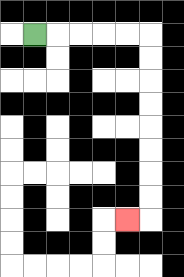{'start': '[1, 1]', 'end': '[5, 9]', 'path_directions': 'R,R,R,R,R,D,D,D,D,D,D,D,D,L', 'path_coordinates': '[[1, 1], [2, 1], [3, 1], [4, 1], [5, 1], [6, 1], [6, 2], [6, 3], [6, 4], [6, 5], [6, 6], [6, 7], [6, 8], [6, 9], [5, 9]]'}